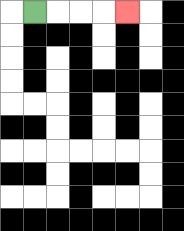{'start': '[1, 0]', 'end': '[5, 0]', 'path_directions': 'R,R,R,R', 'path_coordinates': '[[1, 0], [2, 0], [3, 0], [4, 0], [5, 0]]'}